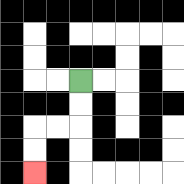{'start': '[3, 3]', 'end': '[1, 7]', 'path_directions': 'D,D,L,L,D,D', 'path_coordinates': '[[3, 3], [3, 4], [3, 5], [2, 5], [1, 5], [1, 6], [1, 7]]'}